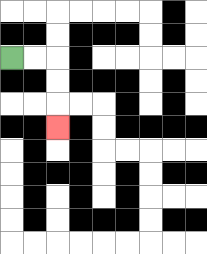{'start': '[0, 2]', 'end': '[2, 5]', 'path_directions': 'R,R,D,D,D', 'path_coordinates': '[[0, 2], [1, 2], [2, 2], [2, 3], [2, 4], [2, 5]]'}